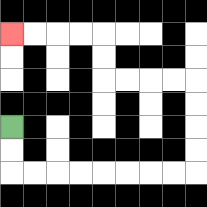{'start': '[0, 5]', 'end': '[0, 1]', 'path_directions': 'D,D,R,R,R,R,R,R,R,R,U,U,U,U,L,L,L,L,U,U,L,L,L,L', 'path_coordinates': '[[0, 5], [0, 6], [0, 7], [1, 7], [2, 7], [3, 7], [4, 7], [5, 7], [6, 7], [7, 7], [8, 7], [8, 6], [8, 5], [8, 4], [8, 3], [7, 3], [6, 3], [5, 3], [4, 3], [4, 2], [4, 1], [3, 1], [2, 1], [1, 1], [0, 1]]'}